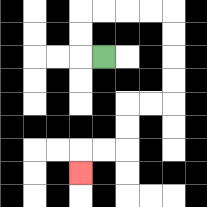{'start': '[4, 2]', 'end': '[3, 7]', 'path_directions': 'L,U,U,R,R,R,R,D,D,D,D,L,L,D,D,L,L,D', 'path_coordinates': '[[4, 2], [3, 2], [3, 1], [3, 0], [4, 0], [5, 0], [6, 0], [7, 0], [7, 1], [7, 2], [7, 3], [7, 4], [6, 4], [5, 4], [5, 5], [5, 6], [4, 6], [3, 6], [3, 7]]'}